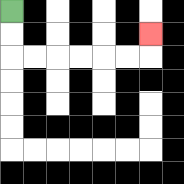{'start': '[0, 0]', 'end': '[6, 1]', 'path_directions': 'D,D,R,R,R,R,R,R,U', 'path_coordinates': '[[0, 0], [0, 1], [0, 2], [1, 2], [2, 2], [3, 2], [4, 2], [5, 2], [6, 2], [6, 1]]'}